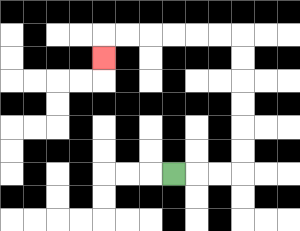{'start': '[7, 7]', 'end': '[4, 2]', 'path_directions': 'R,R,R,U,U,U,U,U,U,L,L,L,L,L,L,D', 'path_coordinates': '[[7, 7], [8, 7], [9, 7], [10, 7], [10, 6], [10, 5], [10, 4], [10, 3], [10, 2], [10, 1], [9, 1], [8, 1], [7, 1], [6, 1], [5, 1], [4, 1], [4, 2]]'}